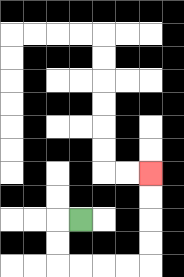{'start': '[3, 9]', 'end': '[6, 7]', 'path_directions': 'L,D,D,R,R,R,R,U,U,U,U', 'path_coordinates': '[[3, 9], [2, 9], [2, 10], [2, 11], [3, 11], [4, 11], [5, 11], [6, 11], [6, 10], [6, 9], [6, 8], [6, 7]]'}